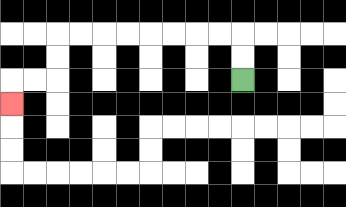{'start': '[10, 3]', 'end': '[0, 4]', 'path_directions': 'U,U,L,L,L,L,L,L,L,L,D,D,L,L,D', 'path_coordinates': '[[10, 3], [10, 2], [10, 1], [9, 1], [8, 1], [7, 1], [6, 1], [5, 1], [4, 1], [3, 1], [2, 1], [2, 2], [2, 3], [1, 3], [0, 3], [0, 4]]'}